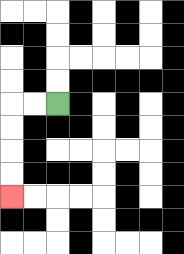{'start': '[2, 4]', 'end': '[0, 8]', 'path_directions': 'L,L,D,D,D,D', 'path_coordinates': '[[2, 4], [1, 4], [0, 4], [0, 5], [0, 6], [0, 7], [0, 8]]'}